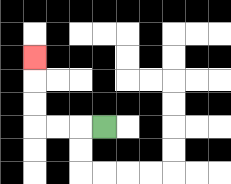{'start': '[4, 5]', 'end': '[1, 2]', 'path_directions': 'L,L,L,U,U,U', 'path_coordinates': '[[4, 5], [3, 5], [2, 5], [1, 5], [1, 4], [1, 3], [1, 2]]'}